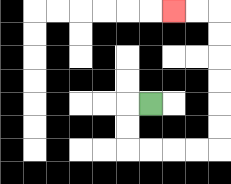{'start': '[6, 4]', 'end': '[7, 0]', 'path_directions': 'L,D,D,R,R,R,R,U,U,U,U,U,U,L,L', 'path_coordinates': '[[6, 4], [5, 4], [5, 5], [5, 6], [6, 6], [7, 6], [8, 6], [9, 6], [9, 5], [9, 4], [9, 3], [9, 2], [9, 1], [9, 0], [8, 0], [7, 0]]'}